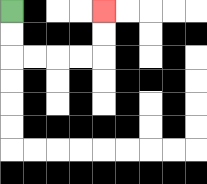{'start': '[0, 0]', 'end': '[4, 0]', 'path_directions': 'D,D,R,R,R,R,U,U', 'path_coordinates': '[[0, 0], [0, 1], [0, 2], [1, 2], [2, 2], [3, 2], [4, 2], [4, 1], [4, 0]]'}